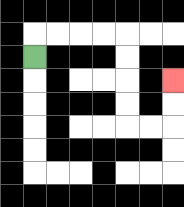{'start': '[1, 2]', 'end': '[7, 3]', 'path_directions': 'U,R,R,R,R,D,D,D,D,R,R,U,U', 'path_coordinates': '[[1, 2], [1, 1], [2, 1], [3, 1], [4, 1], [5, 1], [5, 2], [5, 3], [5, 4], [5, 5], [6, 5], [7, 5], [7, 4], [7, 3]]'}